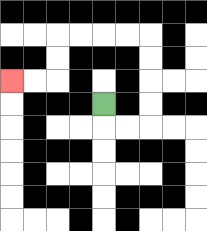{'start': '[4, 4]', 'end': '[0, 3]', 'path_directions': 'D,R,R,U,U,U,U,L,L,L,L,D,D,L,L', 'path_coordinates': '[[4, 4], [4, 5], [5, 5], [6, 5], [6, 4], [6, 3], [6, 2], [6, 1], [5, 1], [4, 1], [3, 1], [2, 1], [2, 2], [2, 3], [1, 3], [0, 3]]'}